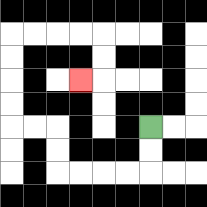{'start': '[6, 5]', 'end': '[3, 3]', 'path_directions': 'D,D,L,L,L,L,U,U,L,L,U,U,U,U,R,R,R,R,D,D,L', 'path_coordinates': '[[6, 5], [6, 6], [6, 7], [5, 7], [4, 7], [3, 7], [2, 7], [2, 6], [2, 5], [1, 5], [0, 5], [0, 4], [0, 3], [0, 2], [0, 1], [1, 1], [2, 1], [3, 1], [4, 1], [4, 2], [4, 3], [3, 3]]'}